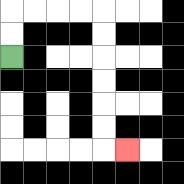{'start': '[0, 2]', 'end': '[5, 6]', 'path_directions': 'U,U,R,R,R,R,D,D,D,D,D,D,R', 'path_coordinates': '[[0, 2], [0, 1], [0, 0], [1, 0], [2, 0], [3, 0], [4, 0], [4, 1], [4, 2], [4, 3], [4, 4], [4, 5], [4, 6], [5, 6]]'}